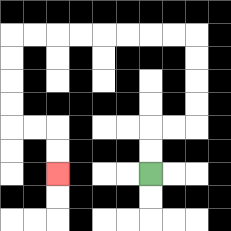{'start': '[6, 7]', 'end': '[2, 7]', 'path_directions': 'U,U,R,R,U,U,U,U,L,L,L,L,L,L,L,L,D,D,D,D,R,R,D,D', 'path_coordinates': '[[6, 7], [6, 6], [6, 5], [7, 5], [8, 5], [8, 4], [8, 3], [8, 2], [8, 1], [7, 1], [6, 1], [5, 1], [4, 1], [3, 1], [2, 1], [1, 1], [0, 1], [0, 2], [0, 3], [0, 4], [0, 5], [1, 5], [2, 5], [2, 6], [2, 7]]'}